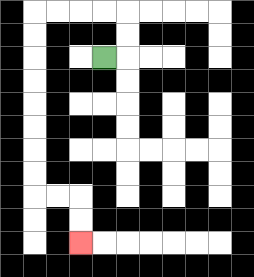{'start': '[4, 2]', 'end': '[3, 10]', 'path_directions': 'R,U,U,L,L,L,L,D,D,D,D,D,D,D,D,R,R,D,D', 'path_coordinates': '[[4, 2], [5, 2], [5, 1], [5, 0], [4, 0], [3, 0], [2, 0], [1, 0], [1, 1], [1, 2], [1, 3], [1, 4], [1, 5], [1, 6], [1, 7], [1, 8], [2, 8], [3, 8], [3, 9], [3, 10]]'}